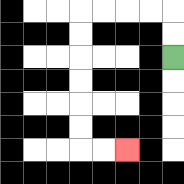{'start': '[7, 2]', 'end': '[5, 6]', 'path_directions': 'U,U,L,L,L,L,D,D,D,D,D,D,R,R', 'path_coordinates': '[[7, 2], [7, 1], [7, 0], [6, 0], [5, 0], [4, 0], [3, 0], [3, 1], [3, 2], [3, 3], [3, 4], [3, 5], [3, 6], [4, 6], [5, 6]]'}